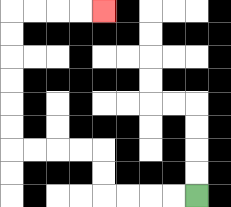{'start': '[8, 8]', 'end': '[4, 0]', 'path_directions': 'L,L,L,L,U,U,L,L,L,L,U,U,U,U,U,U,R,R,R,R', 'path_coordinates': '[[8, 8], [7, 8], [6, 8], [5, 8], [4, 8], [4, 7], [4, 6], [3, 6], [2, 6], [1, 6], [0, 6], [0, 5], [0, 4], [0, 3], [0, 2], [0, 1], [0, 0], [1, 0], [2, 0], [3, 0], [4, 0]]'}